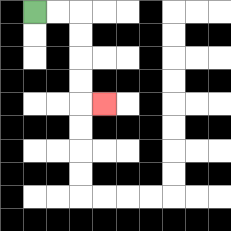{'start': '[1, 0]', 'end': '[4, 4]', 'path_directions': 'R,R,D,D,D,D,R', 'path_coordinates': '[[1, 0], [2, 0], [3, 0], [3, 1], [3, 2], [3, 3], [3, 4], [4, 4]]'}